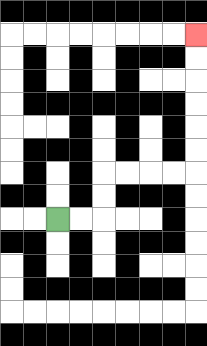{'start': '[2, 9]', 'end': '[8, 1]', 'path_directions': 'R,R,U,U,R,R,R,R,U,U,U,U,U,U', 'path_coordinates': '[[2, 9], [3, 9], [4, 9], [4, 8], [4, 7], [5, 7], [6, 7], [7, 7], [8, 7], [8, 6], [8, 5], [8, 4], [8, 3], [8, 2], [8, 1]]'}